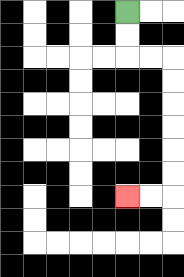{'start': '[5, 0]', 'end': '[5, 8]', 'path_directions': 'D,D,R,R,D,D,D,D,D,D,L,L', 'path_coordinates': '[[5, 0], [5, 1], [5, 2], [6, 2], [7, 2], [7, 3], [7, 4], [7, 5], [7, 6], [7, 7], [7, 8], [6, 8], [5, 8]]'}